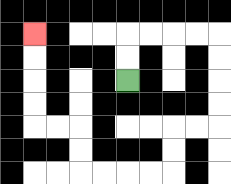{'start': '[5, 3]', 'end': '[1, 1]', 'path_directions': 'U,U,R,R,R,R,D,D,D,D,L,L,D,D,L,L,L,L,U,U,L,L,U,U,U,U', 'path_coordinates': '[[5, 3], [5, 2], [5, 1], [6, 1], [7, 1], [8, 1], [9, 1], [9, 2], [9, 3], [9, 4], [9, 5], [8, 5], [7, 5], [7, 6], [7, 7], [6, 7], [5, 7], [4, 7], [3, 7], [3, 6], [3, 5], [2, 5], [1, 5], [1, 4], [1, 3], [1, 2], [1, 1]]'}